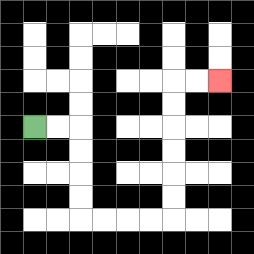{'start': '[1, 5]', 'end': '[9, 3]', 'path_directions': 'R,R,D,D,D,D,R,R,R,R,U,U,U,U,U,U,R,R', 'path_coordinates': '[[1, 5], [2, 5], [3, 5], [3, 6], [3, 7], [3, 8], [3, 9], [4, 9], [5, 9], [6, 9], [7, 9], [7, 8], [7, 7], [7, 6], [7, 5], [7, 4], [7, 3], [8, 3], [9, 3]]'}